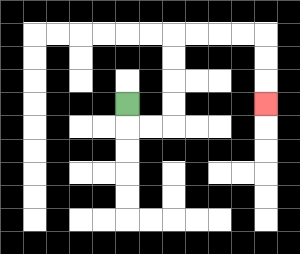{'start': '[5, 4]', 'end': '[11, 4]', 'path_directions': 'D,R,R,U,U,U,U,R,R,R,R,D,D,D', 'path_coordinates': '[[5, 4], [5, 5], [6, 5], [7, 5], [7, 4], [7, 3], [7, 2], [7, 1], [8, 1], [9, 1], [10, 1], [11, 1], [11, 2], [11, 3], [11, 4]]'}